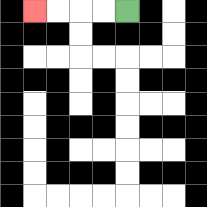{'start': '[5, 0]', 'end': '[1, 0]', 'path_directions': 'L,L,L,L', 'path_coordinates': '[[5, 0], [4, 0], [3, 0], [2, 0], [1, 0]]'}